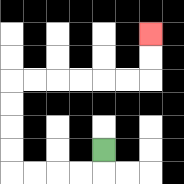{'start': '[4, 6]', 'end': '[6, 1]', 'path_directions': 'D,L,L,L,L,U,U,U,U,R,R,R,R,R,R,U,U', 'path_coordinates': '[[4, 6], [4, 7], [3, 7], [2, 7], [1, 7], [0, 7], [0, 6], [0, 5], [0, 4], [0, 3], [1, 3], [2, 3], [3, 3], [4, 3], [5, 3], [6, 3], [6, 2], [6, 1]]'}